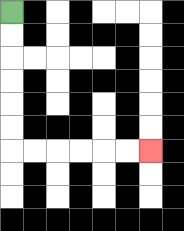{'start': '[0, 0]', 'end': '[6, 6]', 'path_directions': 'D,D,D,D,D,D,R,R,R,R,R,R', 'path_coordinates': '[[0, 0], [0, 1], [0, 2], [0, 3], [0, 4], [0, 5], [0, 6], [1, 6], [2, 6], [3, 6], [4, 6], [5, 6], [6, 6]]'}